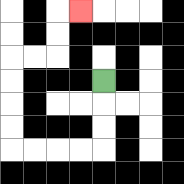{'start': '[4, 3]', 'end': '[3, 0]', 'path_directions': 'D,D,D,L,L,L,L,U,U,U,U,R,R,U,U,R', 'path_coordinates': '[[4, 3], [4, 4], [4, 5], [4, 6], [3, 6], [2, 6], [1, 6], [0, 6], [0, 5], [0, 4], [0, 3], [0, 2], [1, 2], [2, 2], [2, 1], [2, 0], [3, 0]]'}